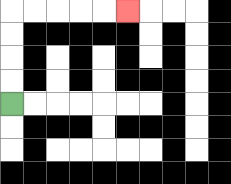{'start': '[0, 4]', 'end': '[5, 0]', 'path_directions': 'U,U,U,U,R,R,R,R,R', 'path_coordinates': '[[0, 4], [0, 3], [0, 2], [0, 1], [0, 0], [1, 0], [2, 0], [3, 0], [4, 0], [5, 0]]'}